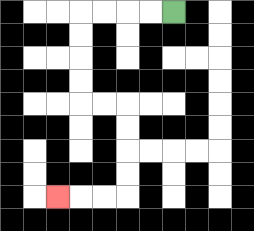{'start': '[7, 0]', 'end': '[2, 8]', 'path_directions': 'L,L,L,L,D,D,D,D,R,R,D,D,D,D,L,L,L', 'path_coordinates': '[[7, 0], [6, 0], [5, 0], [4, 0], [3, 0], [3, 1], [3, 2], [3, 3], [3, 4], [4, 4], [5, 4], [5, 5], [5, 6], [5, 7], [5, 8], [4, 8], [3, 8], [2, 8]]'}